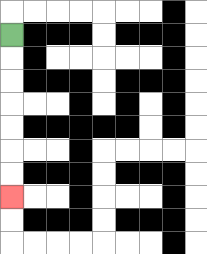{'start': '[0, 1]', 'end': '[0, 8]', 'path_directions': 'D,D,D,D,D,D,D', 'path_coordinates': '[[0, 1], [0, 2], [0, 3], [0, 4], [0, 5], [0, 6], [0, 7], [0, 8]]'}